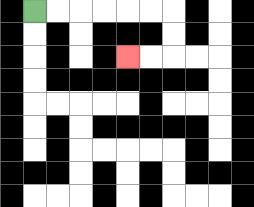{'start': '[1, 0]', 'end': '[5, 2]', 'path_directions': 'R,R,R,R,R,R,D,D,L,L', 'path_coordinates': '[[1, 0], [2, 0], [3, 0], [4, 0], [5, 0], [6, 0], [7, 0], [7, 1], [7, 2], [6, 2], [5, 2]]'}